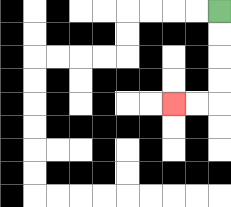{'start': '[9, 0]', 'end': '[7, 4]', 'path_directions': 'D,D,D,D,L,L', 'path_coordinates': '[[9, 0], [9, 1], [9, 2], [9, 3], [9, 4], [8, 4], [7, 4]]'}